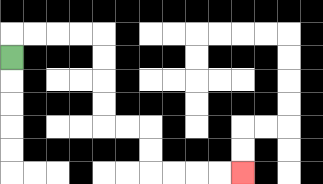{'start': '[0, 2]', 'end': '[10, 7]', 'path_directions': 'U,R,R,R,R,D,D,D,D,R,R,D,D,R,R,R,R', 'path_coordinates': '[[0, 2], [0, 1], [1, 1], [2, 1], [3, 1], [4, 1], [4, 2], [4, 3], [4, 4], [4, 5], [5, 5], [6, 5], [6, 6], [6, 7], [7, 7], [8, 7], [9, 7], [10, 7]]'}